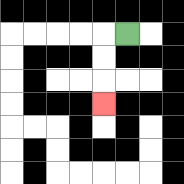{'start': '[5, 1]', 'end': '[4, 4]', 'path_directions': 'L,D,D,D', 'path_coordinates': '[[5, 1], [4, 1], [4, 2], [4, 3], [4, 4]]'}